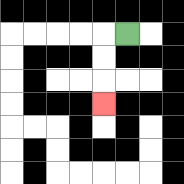{'start': '[5, 1]', 'end': '[4, 4]', 'path_directions': 'L,D,D,D', 'path_coordinates': '[[5, 1], [4, 1], [4, 2], [4, 3], [4, 4]]'}